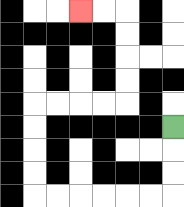{'start': '[7, 5]', 'end': '[3, 0]', 'path_directions': 'D,D,D,L,L,L,L,L,L,U,U,U,U,R,R,R,R,U,U,U,U,L,L', 'path_coordinates': '[[7, 5], [7, 6], [7, 7], [7, 8], [6, 8], [5, 8], [4, 8], [3, 8], [2, 8], [1, 8], [1, 7], [1, 6], [1, 5], [1, 4], [2, 4], [3, 4], [4, 4], [5, 4], [5, 3], [5, 2], [5, 1], [5, 0], [4, 0], [3, 0]]'}